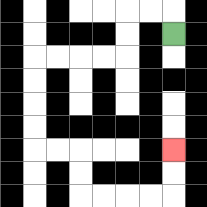{'start': '[7, 1]', 'end': '[7, 6]', 'path_directions': 'U,L,L,D,D,L,L,L,L,D,D,D,D,R,R,D,D,R,R,R,R,U,U', 'path_coordinates': '[[7, 1], [7, 0], [6, 0], [5, 0], [5, 1], [5, 2], [4, 2], [3, 2], [2, 2], [1, 2], [1, 3], [1, 4], [1, 5], [1, 6], [2, 6], [3, 6], [3, 7], [3, 8], [4, 8], [5, 8], [6, 8], [7, 8], [7, 7], [7, 6]]'}